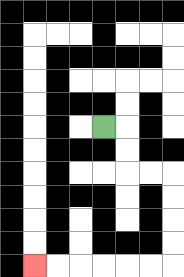{'start': '[4, 5]', 'end': '[1, 11]', 'path_directions': 'R,D,D,R,R,D,D,D,D,L,L,L,L,L,L', 'path_coordinates': '[[4, 5], [5, 5], [5, 6], [5, 7], [6, 7], [7, 7], [7, 8], [7, 9], [7, 10], [7, 11], [6, 11], [5, 11], [4, 11], [3, 11], [2, 11], [1, 11]]'}